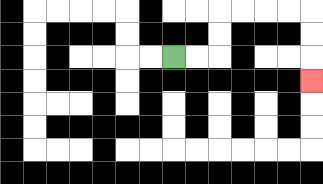{'start': '[7, 2]', 'end': '[13, 3]', 'path_directions': 'R,R,U,U,R,R,R,R,D,D,D', 'path_coordinates': '[[7, 2], [8, 2], [9, 2], [9, 1], [9, 0], [10, 0], [11, 0], [12, 0], [13, 0], [13, 1], [13, 2], [13, 3]]'}